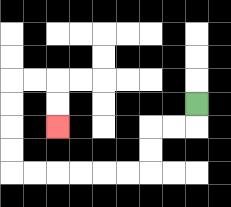{'start': '[8, 4]', 'end': '[2, 5]', 'path_directions': 'D,L,L,D,D,L,L,L,L,L,L,U,U,U,U,R,R,D,D', 'path_coordinates': '[[8, 4], [8, 5], [7, 5], [6, 5], [6, 6], [6, 7], [5, 7], [4, 7], [3, 7], [2, 7], [1, 7], [0, 7], [0, 6], [0, 5], [0, 4], [0, 3], [1, 3], [2, 3], [2, 4], [2, 5]]'}